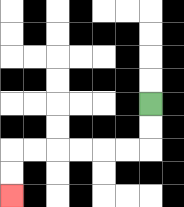{'start': '[6, 4]', 'end': '[0, 8]', 'path_directions': 'D,D,L,L,L,L,L,L,D,D', 'path_coordinates': '[[6, 4], [6, 5], [6, 6], [5, 6], [4, 6], [3, 6], [2, 6], [1, 6], [0, 6], [0, 7], [0, 8]]'}